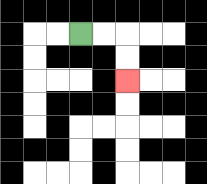{'start': '[3, 1]', 'end': '[5, 3]', 'path_directions': 'R,R,D,D', 'path_coordinates': '[[3, 1], [4, 1], [5, 1], [5, 2], [5, 3]]'}